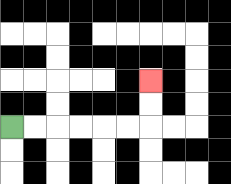{'start': '[0, 5]', 'end': '[6, 3]', 'path_directions': 'R,R,R,R,R,R,U,U', 'path_coordinates': '[[0, 5], [1, 5], [2, 5], [3, 5], [4, 5], [5, 5], [6, 5], [6, 4], [6, 3]]'}